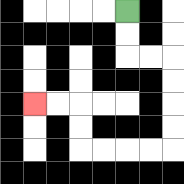{'start': '[5, 0]', 'end': '[1, 4]', 'path_directions': 'D,D,R,R,D,D,D,D,L,L,L,L,U,U,L,L', 'path_coordinates': '[[5, 0], [5, 1], [5, 2], [6, 2], [7, 2], [7, 3], [7, 4], [7, 5], [7, 6], [6, 6], [5, 6], [4, 6], [3, 6], [3, 5], [3, 4], [2, 4], [1, 4]]'}